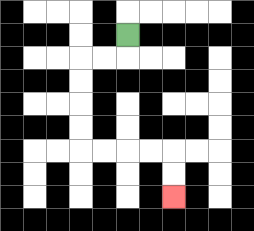{'start': '[5, 1]', 'end': '[7, 8]', 'path_directions': 'D,L,L,D,D,D,D,R,R,R,R,D,D', 'path_coordinates': '[[5, 1], [5, 2], [4, 2], [3, 2], [3, 3], [3, 4], [3, 5], [3, 6], [4, 6], [5, 6], [6, 6], [7, 6], [7, 7], [7, 8]]'}